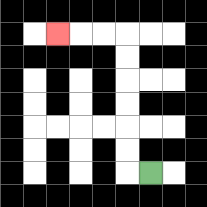{'start': '[6, 7]', 'end': '[2, 1]', 'path_directions': 'L,U,U,U,U,U,U,L,L,L', 'path_coordinates': '[[6, 7], [5, 7], [5, 6], [5, 5], [5, 4], [5, 3], [5, 2], [5, 1], [4, 1], [3, 1], [2, 1]]'}